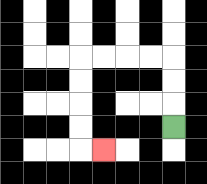{'start': '[7, 5]', 'end': '[4, 6]', 'path_directions': 'U,U,U,L,L,L,L,D,D,D,D,R', 'path_coordinates': '[[7, 5], [7, 4], [7, 3], [7, 2], [6, 2], [5, 2], [4, 2], [3, 2], [3, 3], [3, 4], [3, 5], [3, 6], [4, 6]]'}